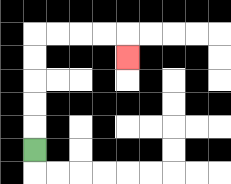{'start': '[1, 6]', 'end': '[5, 2]', 'path_directions': 'U,U,U,U,U,R,R,R,R,D', 'path_coordinates': '[[1, 6], [1, 5], [1, 4], [1, 3], [1, 2], [1, 1], [2, 1], [3, 1], [4, 1], [5, 1], [5, 2]]'}